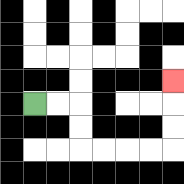{'start': '[1, 4]', 'end': '[7, 3]', 'path_directions': 'R,R,D,D,R,R,R,R,U,U,U', 'path_coordinates': '[[1, 4], [2, 4], [3, 4], [3, 5], [3, 6], [4, 6], [5, 6], [6, 6], [7, 6], [7, 5], [7, 4], [7, 3]]'}